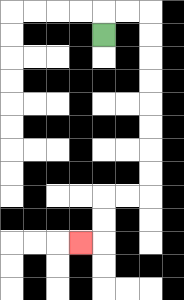{'start': '[4, 1]', 'end': '[3, 10]', 'path_directions': 'U,R,R,D,D,D,D,D,D,D,D,L,L,D,D,L', 'path_coordinates': '[[4, 1], [4, 0], [5, 0], [6, 0], [6, 1], [6, 2], [6, 3], [6, 4], [6, 5], [6, 6], [6, 7], [6, 8], [5, 8], [4, 8], [4, 9], [4, 10], [3, 10]]'}